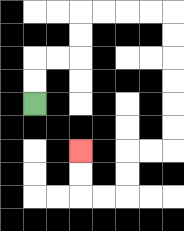{'start': '[1, 4]', 'end': '[3, 6]', 'path_directions': 'U,U,R,R,U,U,R,R,R,R,D,D,D,D,D,D,L,L,D,D,L,L,U,U', 'path_coordinates': '[[1, 4], [1, 3], [1, 2], [2, 2], [3, 2], [3, 1], [3, 0], [4, 0], [5, 0], [6, 0], [7, 0], [7, 1], [7, 2], [7, 3], [7, 4], [7, 5], [7, 6], [6, 6], [5, 6], [5, 7], [5, 8], [4, 8], [3, 8], [3, 7], [3, 6]]'}